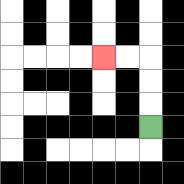{'start': '[6, 5]', 'end': '[4, 2]', 'path_directions': 'U,U,U,L,L', 'path_coordinates': '[[6, 5], [6, 4], [6, 3], [6, 2], [5, 2], [4, 2]]'}